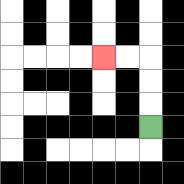{'start': '[6, 5]', 'end': '[4, 2]', 'path_directions': 'U,U,U,L,L', 'path_coordinates': '[[6, 5], [6, 4], [6, 3], [6, 2], [5, 2], [4, 2]]'}